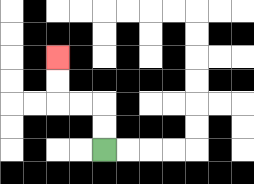{'start': '[4, 6]', 'end': '[2, 2]', 'path_directions': 'U,U,L,L,U,U', 'path_coordinates': '[[4, 6], [4, 5], [4, 4], [3, 4], [2, 4], [2, 3], [2, 2]]'}